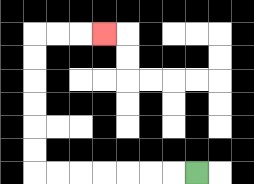{'start': '[8, 7]', 'end': '[4, 1]', 'path_directions': 'L,L,L,L,L,L,L,U,U,U,U,U,U,R,R,R', 'path_coordinates': '[[8, 7], [7, 7], [6, 7], [5, 7], [4, 7], [3, 7], [2, 7], [1, 7], [1, 6], [1, 5], [1, 4], [1, 3], [1, 2], [1, 1], [2, 1], [3, 1], [4, 1]]'}